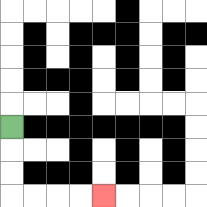{'start': '[0, 5]', 'end': '[4, 8]', 'path_directions': 'D,D,D,R,R,R,R', 'path_coordinates': '[[0, 5], [0, 6], [0, 7], [0, 8], [1, 8], [2, 8], [3, 8], [4, 8]]'}